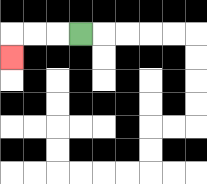{'start': '[3, 1]', 'end': '[0, 2]', 'path_directions': 'L,L,L,D', 'path_coordinates': '[[3, 1], [2, 1], [1, 1], [0, 1], [0, 2]]'}